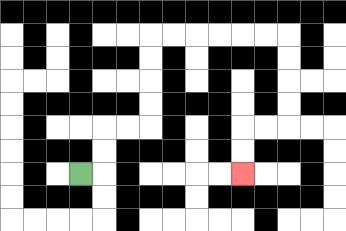{'start': '[3, 7]', 'end': '[10, 7]', 'path_directions': 'R,U,U,R,R,U,U,U,U,R,R,R,R,R,R,D,D,D,D,L,L,D,D', 'path_coordinates': '[[3, 7], [4, 7], [4, 6], [4, 5], [5, 5], [6, 5], [6, 4], [6, 3], [6, 2], [6, 1], [7, 1], [8, 1], [9, 1], [10, 1], [11, 1], [12, 1], [12, 2], [12, 3], [12, 4], [12, 5], [11, 5], [10, 5], [10, 6], [10, 7]]'}